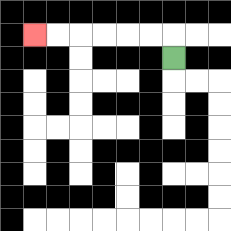{'start': '[7, 2]', 'end': '[1, 1]', 'path_directions': 'U,L,L,L,L,L,L', 'path_coordinates': '[[7, 2], [7, 1], [6, 1], [5, 1], [4, 1], [3, 1], [2, 1], [1, 1]]'}